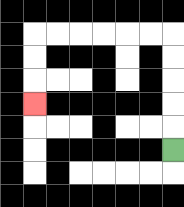{'start': '[7, 6]', 'end': '[1, 4]', 'path_directions': 'U,U,U,U,U,L,L,L,L,L,L,D,D,D', 'path_coordinates': '[[7, 6], [7, 5], [7, 4], [7, 3], [7, 2], [7, 1], [6, 1], [5, 1], [4, 1], [3, 1], [2, 1], [1, 1], [1, 2], [1, 3], [1, 4]]'}